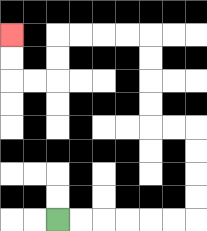{'start': '[2, 9]', 'end': '[0, 1]', 'path_directions': 'R,R,R,R,R,R,U,U,U,U,L,L,U,U,U,U,L,L,L,L,D,D,L,L,U,U', 'path_coordinates': '[[2, 9], [3, 9], [4, 9], [5, 9], [6, 9], [7, 9], [8, 9], [8, 8], [8, 7], [8, 6], [8, 5], [7, 5], [6, 5], [6, 4], [6, 3], [6, 2], [6, 1], [5, 1], [4, 1], [3, 1], [2, 1], [2, 2], [2, 3], [1, 3], [0, 3], [0, 2], [0, 1]]'}